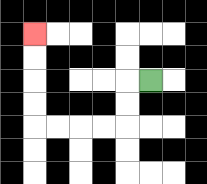{'start': '[6, 3]', 'end': '[1, 1]', 'path_directions': 'L,D,D,L,L,L,L,U,U,U,U', 'path_coordinates': '[[6, 3], [5, 3], [5, 4], [5, 5], [4, 5], [3, 5], [2, 5], [1, 5], [1, 4], [1, 3], [1, 2], [1, 1]]'}